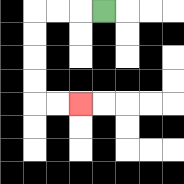{'start': '[4, 0]', 'end': '[3, 4]', 'path_directions': 'L,L,L,D,D,D,D,R,R', 'path_coordinates': '[[4, 0], [3, 0], [2, 0], [1, 0], [1, 1], [1, 2], [1, 3], [1, 4], [2, 4], [3, 4]]'}